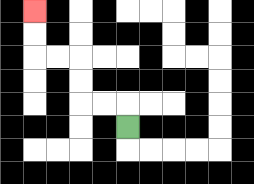{'start': '[5, 5]', 'end': '[1, 0]', 'path_directions': 'U,L,L,U,U,L,L,U,U', 'path_coordinates': '[[5, 5], [5, 4], [4, 4], [3, 4], [3, 3], [3, 2], [2, 2], [1, 2], [1, 1], [1, 0]]'}